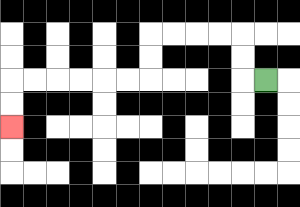{'start': '[11, 3]', 'end': '[0, 5]', 'path_directions': 'L,U,U,L,L,L,L,D,D,L,L,L,L,L,L,D,D', 'path_coordinates': '[[11, 3], [10, 3], [10, 2], [10, 1], [9, 1], [8, 1], [7, 1], [6, 1], [6, 2], [6, 3], [5, 3], [4, 3], [3, 3], [2, 3], [1, 3], [0, 3], [0, 4], [0, 5]]'}